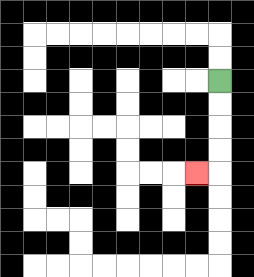{'start': '[9, 3]', 'end': '[8, 7]', 'path_directions': 'D,D,D,D,L', 'path_coordinates': '[[9, 3], [9, 4], [9, 5], [9, 6], [9, 7], [8, 7]]'}